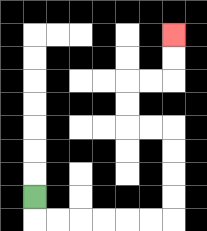{'start': '[1, 8]', 'end': '[7, 1]', 'path_directions': 'D,R,R,R,R,R,R,U,U,U,U,L,L,U,U,R,R,U,U', 'path_coordinates': '[[1, 8], [1, 9], [2, 9], [3, 9], [4, 9], [5, 9], [6, 9], [7, 9], [7, 8], [7, 7], [7, 6], [7, 5], [6, 5], [5, 5], [5, 4], [5, 3], [6, 3], [7, 3], [7, 2], [7, 1]]'}